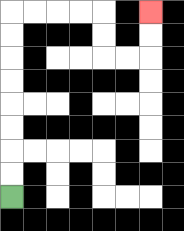{'start': '[0, 8]', 'end': '[6, 0]', 'path_directions': 'U,U,U,U,U,U,U,U,R,R,R,R,D,D,R,R,U,U', 'path_coordinates': '[[0, 8], [0, 7], [0, 6], [0, 5], [0, 4], [0, 3], [0, 2], [0, 1], [0, 0], [1, 0], [2, 0], [3, 0], [4, 0], [4, 1], [4, 2], [5, 2], [6, 2], [6, 1], [6, 0]]'}